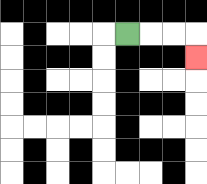{'start': '[5, 1]', 'end': '[8, 2]', 'path_directions': 'R,R,R,D', 'path_coordinates': '[[5, 1], [6, 1], [7, 1], [8, 1], [8, 2]]'}